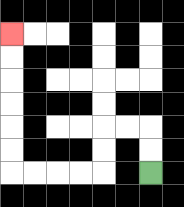{'start': '[6, 7]', 'end': '[0, 1]', 'path_directions': 'U,U,L,L,D,D,L,L,L,L,U,U,U,U,U,U', 'path_coordinates': '[[6, 7], [6, 6], [6, 5], [5, 5], [4, 5], [4, 6], [4, 7], [3, 7], [2, 7], [1, 7], [0, 7], [0, 6], [0, 5], [0, 4], [0, 3], [0, 2], [0, 1]]'}